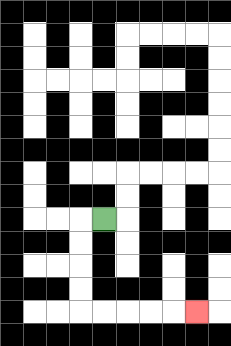{'start': '[4, 9]', 'end': '[8, 13]', 'path_directions': 'L,D,D,D,D,R,R,R,R,R', 'path_coordinates': '[[4, 9], [3, 9], [3, 10], [3, 11], [3, 12], [3, 13], [4, 13], [5, 13], [6, 13], [7, 13], [8, 13]]'}